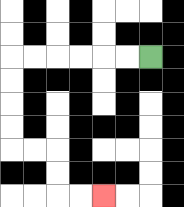{'start': '[6, 2]', 'end': '[4, 8]', 'path_directions': 'L,L,L,L,L,L,D,D,D,D,R,R,D,D,R,R', 'path_coordinates': '[[6, 2], [5, 2], [4, 2], [3, 2], [2, 2], [1, 2], [0, 2], [0, 3], [0, 4], [0, 5], [0, 6], [1, 6], [2, 6], [2, 7], [2, 8], [3, 8], [4, 8]]'}